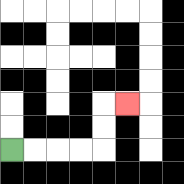{'start': '[0, 6]', 'end': '[5, 4]', 'path_directions': 'R,R,R,R,U,U,R', 'path_coordinates': '[[0, 6], [1, 6], [2, 6], [3, 6], [4, 6], [4, 5], [4, 4], [5, 4]]'}